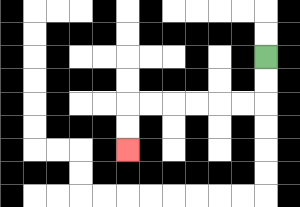{'start': '[11, 2]', 'end': '[5, 6]', 'path_directions': 'D,D,L,L,L,L,L,L,D,D', 'path_coordinates': '[[11, 2], [11, 3], [11, 4], [10, 4], [9, 4], [8, 4], [7, 4], [6, 4], [5, 4], [5, 5], [5, 6]]'}